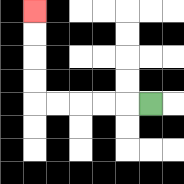{'start': '[6, 4]', 'end': '[1, 0]', 'path_directions': 'L,L,L,L,L,U,U,U,U', 'path_coordinates': '[[6, 4], [5, 4], [4, 4], [3, 4], [2, 4], [1, 4], [1, 3], [1, 2], [1, 1], [1, 0]]'}